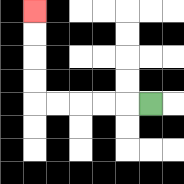{'start': '[6, 4]', 'end': '[1, 0]', 'path_directions': 'L,L,L,L,L,U,U,U,U', 'path_coordinates': '[[6, 4], [5, 4], [4, 4], [3, 4], [2, 4], [1, 4], [1, 3], [1, 2], [1, 1], [1, 0]]'}